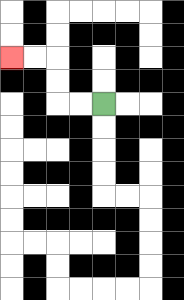{'start': '[4, 4]', 'end': '[0, 2]', 'path_directions': 'L,L,U,U,L,L', 'path_coordinates': '[[4, 4], [3, 4], [2, 4], [2, 3], [2, 2], [1, 2], [0, 2]]'}